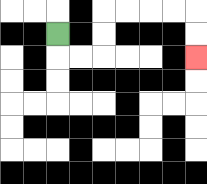{'start': '[2, 1]', 'end': '[8, 2]', 'path_directions': 'D,R,R,U,U,R,R,R,R,D,D', 'path_coordinates': '[[2, 1], [2, 2], [3, 2], [4, 2], [4, 1], [4, 0], [5, 0], [6, 0], [7, 0], [8, 0], [8, 1], [8, 2]]'}